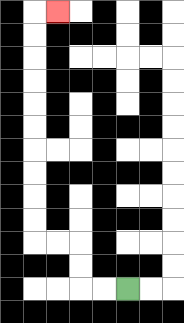{'start': '[5, 12]', 'end': '[2, 0]', 'path_directions': 'L,L,U,U,L,L,U,U,U,U,U,U,U,U,U,U,R', 'path_coordinates': '[[5, 12], [4, 12], [3, 12], [3, 11], [3, 10], [2, 10], [1, 10], [1, 9], [1, 8], [1, 7], [1, 6], [1, 5], [1, 4], [1, 3], [1, 2], [1, 1], [1, 0], [2, 0]]'}